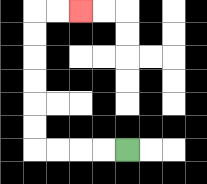{'start': '[5, 6]', 'end': '[3, 0]', 'path_directions': 'L,L,L,L,U,U,U,U,U,U,R,R', 'path_coordinates': '[[5, 6], [4, 6], [3, 6], [2, 6], [1, 6], [1, 5], [1, 4], [1, 3], [1, 2], [1, 1], [1, 0], [2, 0], [3, 0]]'}